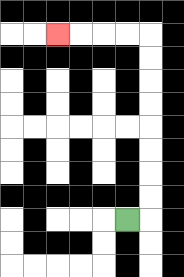{'start': '[5, 9]', 'end': '[2, 1]', 'path_directions': 'R,U,U,U,U,U,U,U,U,L,L,L,L', 'path_coordinates': '[[5, 9], [6, 9], [6, 8], [6, 7], [6, 6], [6, 5], [6, 4], [6, 3], [6, 2], [6, 1], [5, 1], [4, 1], [3, 1], [2, 1]]'}